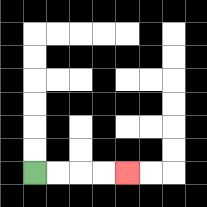{'start': '[1, 7]', 'end': '[5, 7]', 'path_directions': 'R,R,R,R', 'path_coordinates': '[[1, 7], [2, 7], [3, 7], [4, 7], [5, 7]]'}